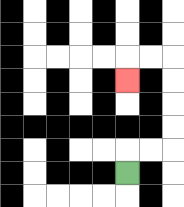{'start': '[5, 7]', 'end': '[5, 3]', 'path_directions': 'U,R,R,U,U,U,U,L,L,D', 'path_coordinates': '[[5, 7], [5, 6], [6, 6], [7, 6], [7, 5], [7, 4], [7, 3], [7, 2], [6, 2], [5, 2], [5, 3]]'}